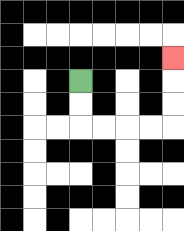{'start': '[3, 3]', 'end': '[7, 2]', 'path_directions': 'D,D,R,R,R,R,U,U,U', 'path_coordinates': '[[3, 3], [3, 4], [3, 5], [4, 5], [5, 5], [6, 5], [7, 5], [7, 4], [7, 3], [7, 2]]'}